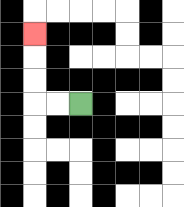{'start': '[3, 4]', 'end': '[1, 1]', 'path_directions': 'L,L,U,U,U', 'path_coordinates': '[[3, 4], [2, 4], [1, 4], [1, 3], [1, 2], [1, 1]]'}